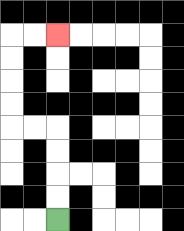{'start': '[2, 9]', 'end': '[2, 1]', 'path_directions': 'U,U,U,U,L,L,U,U,U,U,R,R', 'path_coordinates': '[[2, 9], [2, 8], [2, 7], [2, 6], [2, 5], [1, 5], [0, 5], [0, 4], [0, 3], [0, 2], [0, 1], [1, 1], [2, 1]]'}